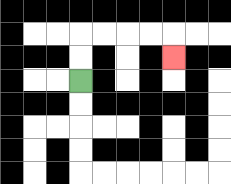{'start': '[3, 3]', 'end': '[7, 2]', 'path_directions': 'U,U,R,R,R,R,D', 'path_coordinates': '[[3, 3], [3, 2], [3, 1], [4, 1], [5, 1], [6, 1], [7, 1], [7, 2]]'}